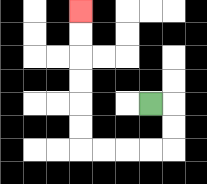{'start': '[6, 4]', 'end': '[3, 0]', 'path_directions': 'R,D,D,L,L,L,L,U,U,U,U,U,U', 'path_coordinates': '[[6, 4], [7, 4], [7, 5], [7, 6], [6, 6], [5, 6], [4, 6], [3, 6], [3, 5], [3, 4], [3, 3], [3, 2], [3, 1], [3, 0]]'}